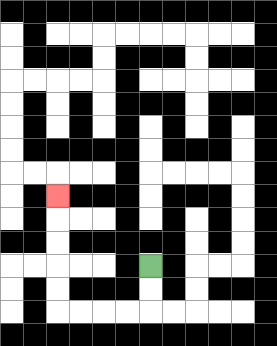{'start': '[6, 11]', 'end': '[2, 8]', 'path_directions': 'D,D,L,L,L,L,U,U,U,U,U', 'path_coordinates': '[[6, 11], [6, 12], [6, 13], [5, 13], [4, 13], [3, 13], [2, 13], [2, 12], [2, 11], [2, 10], [2, 9], [2, 8]]'}